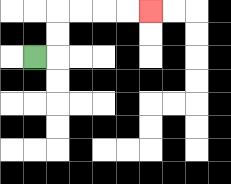{'start': '[1, 2]', 'end': '[6, 0]', 'path_directions': 'R,U,U,R,R,R,R', 'path_coordinates': '[[1, 2], [2, 2], [2, 1], [2, 0], [3, 0], [4, 0], [5, 0], [6, 0]]'}